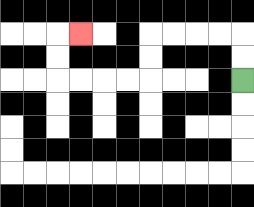{'start': '[10, 3]', 'end': '[3, 1]', 'path_directions': 'U,U,L,L,L,L,D,D,L,L,L,L,U,U,R', 'path_coordinates': '[[10, 3], [10, 2], [10, 1], [9, 1], [8, 1], [7, 1], [6, 1], [6, 2], [6, 3], [5, 3], [4, 3], [3, 3], [2, 3], [2, 2], [2, 1], [3, 1]]'}